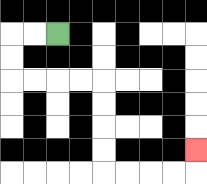{'start': '[2, 1]', 'end': '[8, 6]', 'path_directions': 'L,L,D,D,R,R,R,R,D,D,D,D,R,R,R,R,U', 'path_coordinates': '[[2, 1], [1, 1], [0, 1], [0, 2], [0, 3], [1, 3], [2, 3], [3, 3], [4, 3], [4, 4], [4, 5], [4, 6], [4, 7], [5, 7], [6, 7], [7, 7], [8, 7], [8, 6]]'}